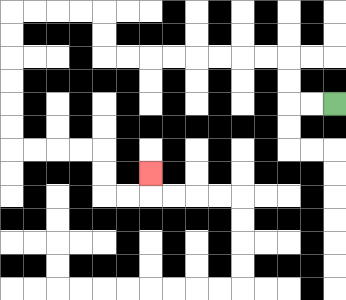{'start': '[14, 4]', 'end': '[6, 7]', 'path_directions': 'L,L,U,U,L,L,L,L,L,L,L,L,U,U,L,L,L,L,D,D,D,D,D,D,R,R,R,R,D,D,R,R,U', 'path_coordinates': '[[14, 4], [13, 4], [12, 4], [12, 3], [12, 2], [11, 2], [10, 2], [9, 2], [8, 2], [7, 2], [6, 2], [5, 2], [4, 2], [4, 1], [4, 0], [3, 0], [2, 0], [1, 0], [0, 0], [0, 1], [0, 2], [0, 3], [0, 4], [0, 5], [0, 6], [1, 6], [2, 6], [3, 6], [4, 6], [4, 7], [4, 8], [5, 8], [6, 8], [6, 7]]'}